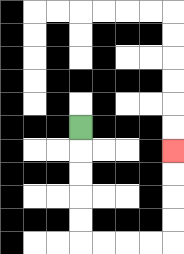{'start': '[3, 5]', 'end': '[7, 6]', 'path_directions': 'D,D,D,D,D,R,R,R,R,U,U,U,U', 'path_coordinates': '[[3, 5], [3, 6], [3, 7], [3, 8], [3, 9], [3, 10], [4, 10], [5, 10], [6, 10], [7, 10], [7, 9], [7, 8], [7, 7], [7, 6]]'}